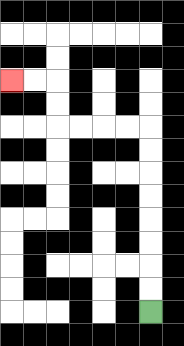{'start': '[6, 13]', 'end': '[0, 3]', 'path_directions': 'U,U,U,U,U,U,U,U,L,L,L,L,U,U,L,L', 'path_coordinates': '[[6, 13], [6, 12], [6, 11], [6, 10], [6, 9], [6, 8], [6, 7], [6, 6], [6, 5], [5, 5], [4, 5], [3, 5], [2, 5], [2, 4], [2, 3], [1, 3], [0, 3]]'}